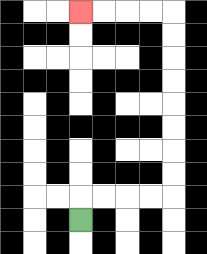{'start': '[3, 9]', 'end': '[3, 0]', 'path_directions': 'U,R,R,R,R,U,U,U,U,U,U,U,U,L,L,L,L', 'path_coordinates': '[[3, 9], [3, 8], [4, 8], [5, 8], [6, 8], [7, 8], [7, 7], [7, 6], [7, 5], [7, 4], [7, 3], [7, 2], [7, 1], [7, 0], [6, 0], [5, 0], [4, 0], [3, 0]]'}